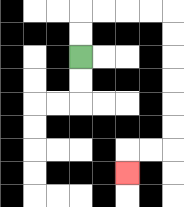{'start': '[3, 2]', 'end': '[5, 7]', 'path_directions': 'U,U,R,R,R,R,D,D,D,D,D,D,L,L,D', 'path_coordinates': '[[3, 2], [3, 1], [3, 0], [4, 0], [5, 0], [6, 0], [7, 0], [7, 1], [7, 2], [7, 3], [7, 4], [7, 5], [7, 6], [6, 6], [5, 6], [5, 7]]'}